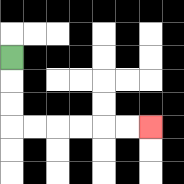{'start': '[0, 2]', 'end': '[6, 5]', 'path_directions': 'D,D,D,R,R,R,R,R,R', 'path_coordinates': '[[0, 2], [0, 3], [0, 4], [0, 5], [1, 5], [2, 5], [3, 5], [4, 5], [5, 5], [6, 5]]'}